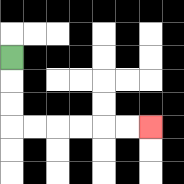{'start': '[0, 2]', 'end': '[6, 5]', 'path_directions': 'D,D,D,R,R,R,R,R,R', 'path_coordinates': '[[0, 2], [0, 3], [0, 4], [0, 5], [1, 5], [2, 5], [3, 5], [4, 5], [5, 5], [6, 5]]'}